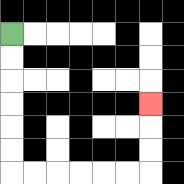{'start': '[0, 1]', 'end': '[6, 4]', 'path_directions': 'D,D,D,D,D,D,R,R,R,R,R,R,U,U,U', 'path_coordinates': '[[0, 1], [0, 2], [0, 3], [0, 4], [0, 5], [0, 6], [0, 7], [1, 7], [2, 7], [3, 7], [4, 7], [5, 7], [6, 7], [6, 6], [6, 5], [6, 4]]'}